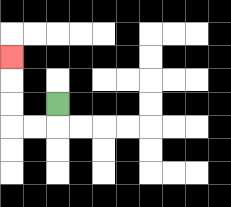{'start': '[2, 4]', 'end': '[0, 2]', 'path_directions': 'D,L,L,U,U,U', 'path_coordinates': '[[2, 4], [2, 5], [1, 5], [0, 5], [0, 4], [0, 3], [0, 2]]'}